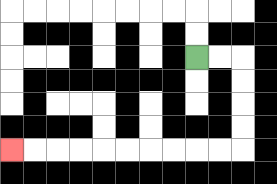{'start': '[8, 2]', 'end': '[0, 6]', 'path_directions': 'R,R,D,D,D,D,L,L,L,L,L,L,L,L,L,L', 'path_coordinates': '[[8, 2], [9, 2], [10, 2], [10, 3], [10, 4], [10, 5], [10, 6], [9, 6], [8, 6], [7, 6], [6, 6], [5, 6], [4, 6], [3, 6], [2, 6], [1, 6], [0, 6]]'}